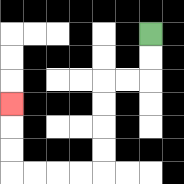{'start': '[6, 1]', 'end': '[0, 4]', 'path_directions': 'D,D,L,L,D,D,D,D,L,L,L,L,U,U,U', 'path_coordinates': '[[6, 1], [6, 2], [6, 3], [5, 3], [4, 3], [4, 4], [4, 5], [4, 6], [4, 7], [3, 7], [2, 7], [1, 7], [0, 7], [0, 6], [0, 5], [0, 4]]'}